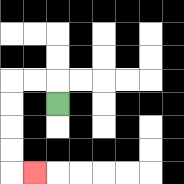{'start': '[2, 4]', 'end': '[1, 7]', 'path_directions': 'U,L,L,D,D,D,D,R', 'path_coordinates': '[[2, 4], [2, 3], [1, 3], [0, 3], [0, 4], [0, 5], [0, 6], [0, 7], [1, 7]]'}